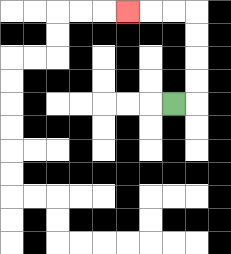{'start': '[7, 4]', 'end': '[5, 0]', 'path_directions': 'R,U,U,U,U,L,L,L', 'path_coordinates': '[[7, 4], [8, 4], [8, 3], [8, 2], [8, 1], [8, 0], [7, 0], [6, 0], [5, 0]]'}